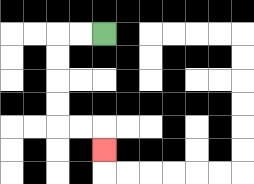{'start': '[4, 1]', 'end': '[4, 6]', 'path_directions': 'L,L,D,D,D,D,R,R,D', 'path_coordinates': '[[4, 1], [3, 1], [2, 1], [2, 2], [2, 3], [2, 4], [2, 5], [3, 5], [4, 5], [4, 6]]'}